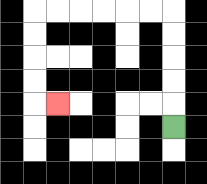{'start': '[7, 5]', 'end': '[2, 4]', 'path_directions': 'U,U,U,U,U,L,L,L,L,L,L,D,D,D,D,R', 'path_coordinates': '[[7, 5], [7, 4], [7, 3], [7, 2], [7, 1], [7, 0], [6, 0], [5, 0], [4, 0], [3, 0], [2, 0], [1, 0], [1, 1], [1, 2], [1, 3], [1, 4], [2, 4]]'}